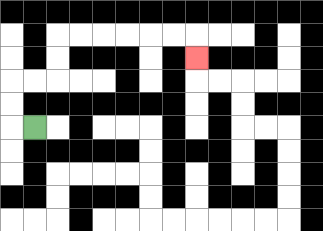{'start': '[1, 5]', 'end': '[8, 2]', 'path_directions': 'L,U,U,R,R,U,U,R,R,R,R,R,R,D', 'path_coordinates': '[[1, 5], [0, 5], [0, 4], [0, 3], [1, 3], [2, 3], [2, 2], [2, 1], [3, 1], [4, 1], [5, 1], [6, 1], [7, 1], [8, 1], [8, 2]]'}